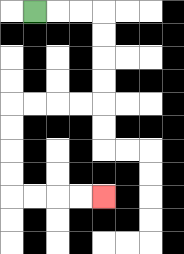{'start': '[1, 0]', 'end': '[4, 8]', 'path_directions': 'R,R,R,D,D,D,D,L,L,L,L,D,D,D,D,R,R,R,R', 'path_coordinates': '[[1, 0], [2, 0], [3, 0], [4, 0], [4, 1], [4, 2], [4, 3], [4, 4], [3, 4], [2, 4], [1, 4], [0, 4], [0, 5], [0, 6], [0, 7], [0, 8], [1, 8], [2, 8], [3, 8], [4, 8]]'}